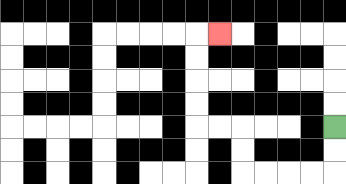{'start': '[14, 5]', 'end': '[9, 1]', 'path_directions': 'D,D,L,L,L,L,U,U,L,L,U,U,U,U,R', 'path_coordinates': '[[14, 5], [14, 6], [14, 7], [13, 7], [12, 7], [11, 7], [10, 7], [10, 6], [10, 5], [9, 5], [8, 5], [8, 4], [8, 3], [8, 2], [8, 1], [9, 1]]'}